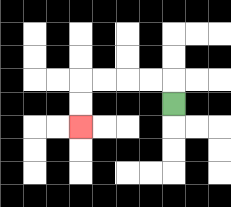{'start': '[7, 4]', 'end': '[3, 5]', 'path_directions': 'U,L,L,L,L,D,D', 'path_coordinates': '[[7, 4], [7, 3], [6, 3], [5, 3], [4, 3], [3, 3], [3, 4], [3, 5]]'}